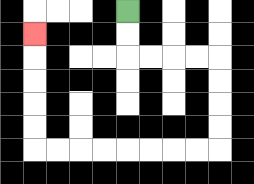{'start': '[5, 0]', 'end': '[1, 1]', 'path_directions': 'D,D,R,R,R,R,D,D,D,D,L,L,L,L,L,L,L,L,U,U,U,U,U', 'path_coordinates': '[[5, 0], [5, 1], [5, 2], [6, 2], [7, 2], [8, 2], [9, 2], [9, 3], [9, 4], [9, 5], [9, 6], [8, 6], [7, 6], [6, 6], [5, 6], [4, 6], [3, 6], [2, 6], [1, 6], [1, 5], [1, 4], [1, 3], [1, 2], [1, 1]]'}